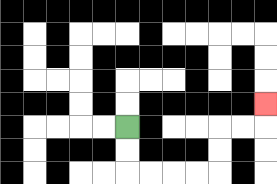{'start': '[5, 5]', 'end': '[11, 4]', 'path_directions': 'D,D,R,R,R,R,U,U,R,R,U', 'path_coordinates': '[[5, 5], [5, 6], [5, 7], [6, 7], [7, 7], [8, 7], [9, 7], [9, 6], [9, 5], [10, 5], [11, 5], [11, 4]]'}